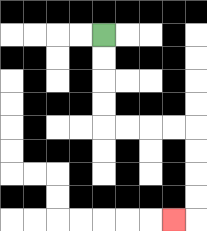{'start': '[4, 1]', 'end': '[7, 9]', 'path_directions': 'D,D,D,D,R,R,R,R,D,D,D,D,L', 'path_coordinates': '[[4, 1], [4, 2], [4, 3], [4, 4], [4, 5], [5, 5], [6, 5], [7, 5], [8, 5], [8, 6], [8, 7], [8, 8], [8, 9], [7, 9]]'}